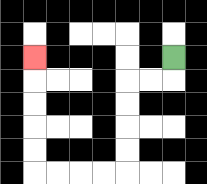{'start': '[7, 2]', 'end': '[1, 2]', 'path_directions': 'D,L,L,D,D,D,D,L,L,L,L,U,U,U,U,U', 'path_coordinates': '[[7, 2], [7, 3], [6, 3], [5, 3], [5, 4], [5, 5], [5, 6], [5, 7], [4, 7], [3, 7], [2, 7], [1, 7], [1, 6], [1, 5], [1, 4], [1, 3], [1, 2]]'}